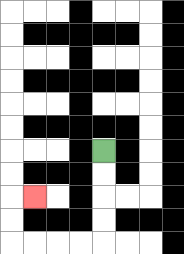{'start': '[4, 6]', 'end': '[1, 8]', 'path_directions': 'D,D,D,D,L,L,L,L,U,U,R', 'path_coordinates': '[[4, 6], [4, 7], [4, 8], [4, 9], [4, 10], [3, 10], [2, 10], [1, 10], [0, 10], [0, 9], [0, 8], [1, 8]]'}